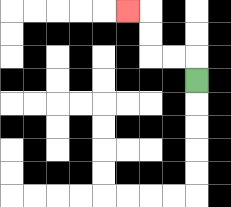{'start': '[8, 3]', 'end': '[5, 0]', 'path_directions': 'U,L,L,U,U,L', 'path_coordinates': '[[8, 3], [8, 2], [7, 2], [6, 2], [6, 1], [6, 0], [5, 0]]'}